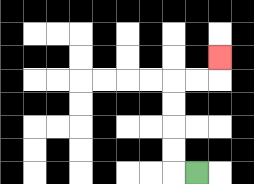{'start': '[8, 7]', 'end': '[9, 2]', 'path_directions': 'L,U,U,U,U,R,R,U', 'path_coordinates': '[[8, 7], [7, 7], [7, 6], [7, 5], [7, 4], [7, 3], [8, 3], [9, 3], [9, 2]]'}